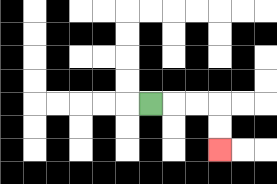{'start': '[6, 4]', 'end': '[9, 6]', 'path_directions': 'R,R,R,D,D', 'path_coordinates': '[[6, 4], [7, 4], [8, 4], [9, 4], [9, 5], [9, 6]]'}